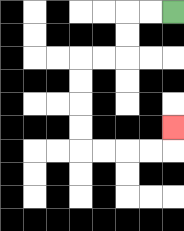{'start': '[7, 0]', 'end': '[7, 5]', 'path_directions': 'L,L,D,D,L,L,D,D,D,D,R,R,R,R,U', 'path_coordinates': '[[7, 0], [6, 0], [5, 0], [5, 1], [5, 2], [4, 2], [3, 2], [3, 3], [3, 4], [3, 5], [3, 6], [4, 6], [5, 6], [6, 6], [7, 6], [7, 5]]'}